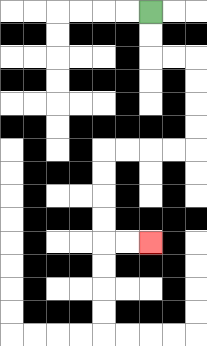{'start': '[6, 0]', 'end': '[6, 10]', 'path_directions': 'D,D,R,R,D,D,D,D,L,L,L,L,D,D,D,D,R,R', 'path_coordinates': '[[6, 0], [6, 1], [6, 2], [7, 2], [8, 2], [8, 3], [8, 4], [8, 5], [8, 6], [7, 6], [6, 6], [5, 6], [4, 6], [4, 7], [4, 8], [4, 9], [4, 10], [5, 10], [6, 10]]'}